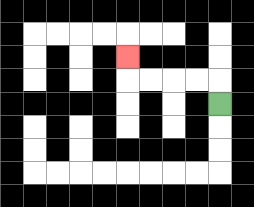{'start': '[9, 4]', 'end': '[5, 2]', 'path_directions': 'U,L,L,L,L,U', 'path_coordinates': '[[9, 4], [9, 3], [8, 3], [7, 3], [6, 3], [5, 3], [5, 2]]'}